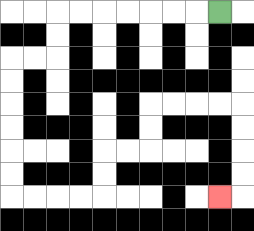{'start': '[9, 0]', 'end': '[9, 8]', 'path_directions': 'L,L,L,L,L,L,L,D,D,L,L,D,D,D,D,D,D,R,R,R,R,U,U,R,R,U,U,R,R,R,R,D,D,D,D,L', 'path_coordinates': '[[9, 0], [8, 0], [7, 0], [6, 0], [5, 0], [4, 0], [3, 0], [2, 0], [2, 1], [2, 2], [1, 2], [0, 2], [0, 3], [0, 4], [0, 5], [0, 6], [0, 7], [0, 8], [1, 8], [2, 8], [3, 8], [4, 8], [4, 7], [4, 6], [5, 6], [6, 6], [6, 5], [6, 4], [7, 4], [8, 4], [9, 4], [10, 4], [10, 5], [10, 6], [10, 7], [10, 8], [9, 8]]'}